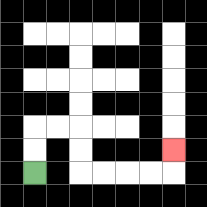{'start': '[1, 7]', 'end': '[7, 6]', 'path_directions': 'U,U,R,R,D,D,R,R,R,R,U', 'path_coordinates': '[[1, 7], [1, 6], [1, 5], [2, 5], [3, 5], [3, 6], [3, 7], [4, 7], [5, 7], [6, 7], [7, 7], [7, 6]]'}